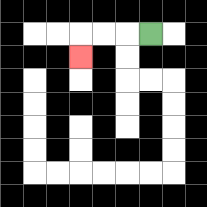{'start': '[6, 1]', 'end': '[3, 2]', 'path_directions': 'L,L,L,D', 'path_coordinates': '[[6, 1], [5, 1], [4, 1], [3, 1], [3, 2]]'}